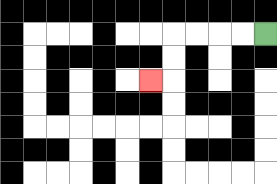{'start': '[11, 1]', 'end': '[6, 3]', 'path_directions': 'L,L,L,L,D,D,L', 'path_coordinates': '[[11, 1], [10, 1], [9, 1], [8, 1], [7, 1], [7, 2], [7, 3], [6, 3]]'}